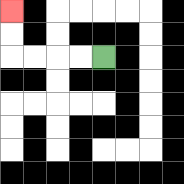{'start': '[4, 2]', 'end': '[0, 0]', 'path_directions': 'L,L,L,L,U,U', 'path_coordinates': '[[4, 2], [3, 2], [2, 2], [1, 2], [0, 2], [0, 1], [0, 0]]'}